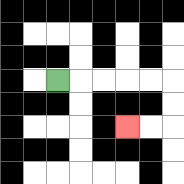{'start': '[2, 3]', 'end': '[5, 5]', 'path_directions': 'R,R,R,R,R,D,D,L,L', 'path_coordinates': '[[2, 3], [3, 3], [4, 3], [5, 3], [6, 3], [7, 3], [7, 4], [7, 5], [6, 5], [5, 5]]'}